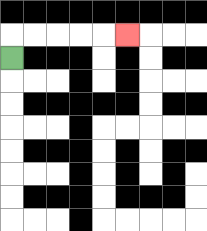{'start': '[0, 2]', 'end': '[5, 1]', 'path_directions': 'U,R,R,R,R,R', 'path_coordinates': '[[0, 2], [0, 1], [1, 1], [2, 1], [3, 1], [4, 1], [5, 1]]'}